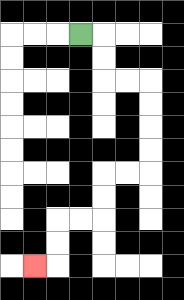{'start': '[3, 1]', 'end': '[1, 11]', 'path_directions': 'R,D,D,R,R,D,D,D,D,L,L,D,D,L,L,D,D,L', 'path_coordinates': '[[3, 1], [4, 1], [4, 2], [4, 3], [5, 3], [6, 3], [6, 4], [6, 5], [6, 6], [6, 7], [5, 7], [4, 7], [4, 8], [4, 9], [3, 9], [2, 9], [2, 10], [2, 11], [1, 11]]'}